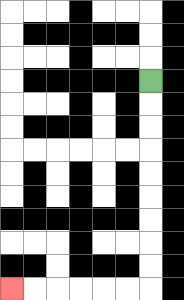{'start': '[6, 3]', 'end': '[0, 12]', 'path_directions': 'D,D,D,D,D,D,D,D,D,L,L,L,L,L,L', 'path_coordinates': '[[6, 3], [6, 4], [6, 5], [6, 6], [6, 7], [6, 8], [6, 9], [6, 10], [6, 11], [6, 12], [5, 12], [4, 12], [3, 12], [2, 12], [1, 12], [0, 12]]'}